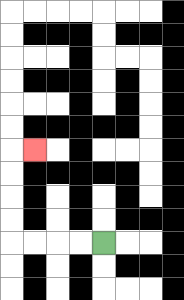{'start': '[4, 10]', 'end': '[1, 6]', 'path_directions': 'L,L,L,L,U,U,U,U,R', 'path_coordinates': '[[4, 10], [3, 10], [2, 10], [1, 10], [0, 10], [0, 9], [0, 8], [0, 7], [0, 6], [1, 6]]'}